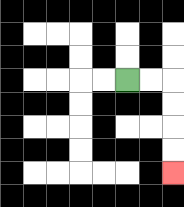{'start': '[5, 3]', 'end': '[7, 7]', 'path_directions': 'R,R,D,D,D,D', 'path_coordinates': '[[5, 3], [6, 3], [7, 3], [7, 4], [7, 5], [7, 6], [7, 7]]'}